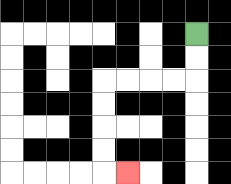{'start': '[8, 1]', 'end': '[5, 7]', 'path_directions': 'D,D,L,L,L,L,D,D,D,D,R', 'path_coordinates': '[[8, 1], [8, 2], [8, 3], [7, 3], [6, 3], [5, 3], [4, 3], [4, 4], [4, 5], [4, 6], [4, 7], [5, 7]]'}